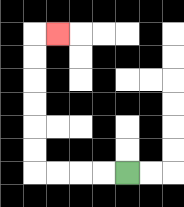{'start': '[5, 7]', 'end': '[2, 1]', 'path_directions': 'L,L,L,L,U,U,U,U,U,U,R', 'path_coordinates': '[[5, 7], [4, 7], [3, 7], [2, 7], [1, 7], [1, 6], [1, 5], [1, 4], [1, 3], [1, 2], [1, 1], [2, 1]]'}